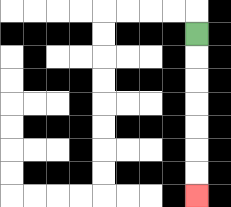{'start': '[8, 1]', 'end': '[8, 8]', 'path_directions': 'D,D,D,D,D,D,D', 'path_coordinates': '[[8, 1], [8, 2], [8, 3], [8, 4], [8, 5], [8, 6], [8, 7], [8, 8]]'}